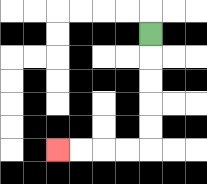{'start': '[6, 1]', 'end': '[2, 6]', 'path_directions': 'D,D,D,D,D,L,L,L,L', 'path_coordinates': '[[6, 1], [6, 2], [6, 3], [6, 4], [6, 5], [6, 6], [5, 6], [4, 6], [3, 6], [2, 6]]'}